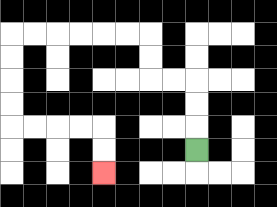{'start': '[8, 6]', 'end': '[4, 7]', 'path_directions': 'U,U,U,L,L,U,U,L,L,L,L,L,L,D,D,D,D,R,R,R,R,D,D', 'path_coordinates': '[[8, 6], [8, 5], [8, 4], [8, 3], [7, 3], [6, 3], [6, 2], [6, 1], [5, 1], [4, 1], [3, 1], [2, 1], [1, 1], [0, 1], [0, 2], [0, 3], [0, 4], [0, 5], [1, 5], [2, 5], [3, 5], [4, 5], [4, 6], [4, 7]]'}